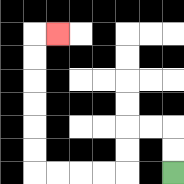{'start': '[7, 7]', 'end': '[2, 1]', 'path_directions': 'U,U,L,L,D,D,L,L,L,L,U,U,U,U,U,U,R', 'path_coordinates': '[[7, 7], [7, 6], [7, 5], [6, 5], [5, 5], [5, 6], [5, 7], [4, 7], [3, 7], [2, 7], [1, 7], [1, 6], [1, 5], [1, 4], [1, 3], [1, 2], [1, 1], [2, 1]]'}